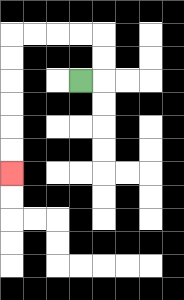{'start': '[3, 3]', 'end': '[0, 7]', 'path_directions': 'R,U,U,L,L,L,L,D,D,D,D,D,D', 'path_coordinates': '[[3, 3], [4, 3], [4, 2], [4, 1], [3, 1], [2, 1], [1, 1], [0, 1], [0, 2], [0, 3], [0, 4], [0, 5], [0, 6], [0, 7]]'}